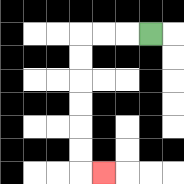{'start': '[6, 1]', 'end': '[4, 7]', 'path_directions': 'L,L,L,D,D,D,D,D,D,R', 'path_coordinates': '[[6, 1], [5, 1], [4, 1], [3, 1], [3, 2], [3, 3], [3, 4], [3, 5], [3, 6], [3, 7], [4, 7]]'}